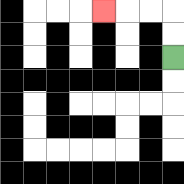{'start': '[7, 2]', 'end': '[4, 0]', 'path_directions': 'U,U,L,L,L', 'path_coordinates': '[[7, 2], [7, 1], [7, 0], [6, 0], [5, 0], [4, 0]]'}